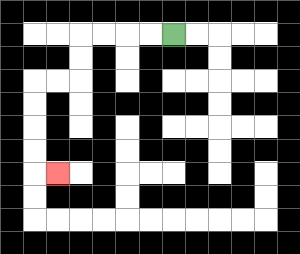{'start': '[7, 1]', 'end': '[2, 7]', 'path_directions': 'L,L,L,L,D,D,L,L,D,D,D,D,R', 'path_coordinates': '[[7, 1], [6, 1], [5, 1], [4, 1], [3, 1], [3, 2], [3, 3], [2, 3], [1, 3], [1, 4], [1, 5], [1, 6], [1, 7], [2, 7]]'}